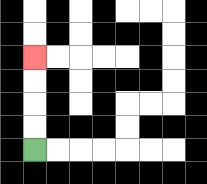{'start': '[1, 6]', 'end': '[1, 2]', 'path_directions': 'U,U,U,U', 'path_coordinates': '[[1, 6], [1, 5], [1, 4], [1, 3], [1, 2]]'}